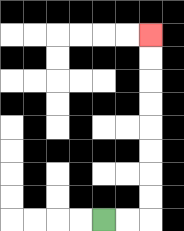{'start': '[4, 9]', 'end': '[6, 1]', 'path_directions': 'R,R,U,U,U,U,U,U,U,U', 'path_coordinates': '[[4, 9], [5, 9], [6, 9], [6, 8], [6, 7], [6, 6], [6, 5], [6, 4], [6, 3], [6, 2], [6, 1]]'}